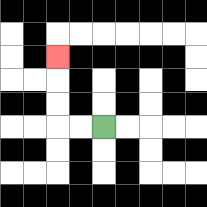{'start': '[4, 5]', 'end': '[2, 2]', 'path_directions': 'L,L,U,U,U', 'path_coordinates': '[[4, 5], [3, 5], [2, 5], [2, 4], [2, 3], [2, 2]]'}